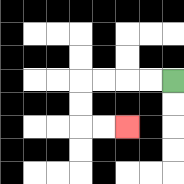{'start': '[7, 3]', 'end': '[5, 5]', 'path_directions': 'L,L,L,L,D,D,R,R', 'path_coordinates': '[[7, 3], [6, 3], [5, 3], [4, 3], [3, 3], [3, 4], [3, 5], [4, 5], [5, 5]]'}